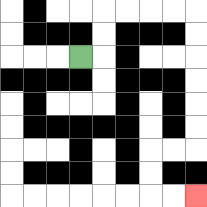{'start': '[3, 2]', 'end': '[8, 8]', 'path_directions': 'R,U,U,R,R,R,R,D,D,D,D,D,D,L,L,D,D,R,R', 'path_coordinates': '[[3, 2], [4, 2], [4, 1], [4, 0], [5, 0], [6, 0], [7, 0], [8, 0], [8, 1], [8, 2], [8, 3], [8, 4], [8, 5], [8, 6], [7, 6], [6, 6], [6, 7], [6, 8], [7, 8], [8, 8]]'}